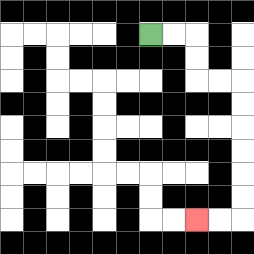{'start': '[6, 1]', 'end': '[8, 9]', 'path_directions': 'R,R,D,D,R,R,D,D,D,D,D,D,L,L', 'path_coordinates': '[[6, 1], [7, 1], [8, 1], [8, 2], [8, 3], [9, 3], [10, 3], [10, 4], [10, 5], [10, 6], [10, 7], [10, 8], [10, 9], [9, 9], [8, 9]]'}